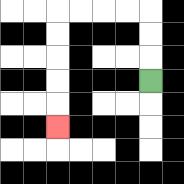{'start': '[6, 3]', 'end': '[2, 5]', 'path_directions': 'U,U,U,L,L,L,L,D,D,D,D,D', 'path_coordinates': '[[6, 3], [6, 2], [6, 1], [6, 0], [5, 0], [4, 0], [3, 0], [2, 0], [2, 1], [2, 2], [2, 3], [2, 4], [2, 5]]'}